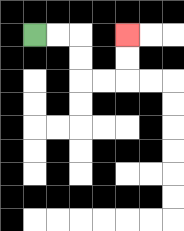{'start': '[1, 1]', 'end': '[5, 1]', 'path_directions': 'R,R,D,D,R,R,U,U', 'path_coordinates': '[[1, 1], [2, 1], [3, 1], [3, 2], [3, 3], [4, 3], [5, 3], [5, 2], [5, 1]]'}